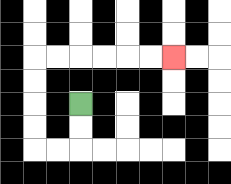{'start': '[3, 4]', 'end': '[7, 2]', 'path_directions': 'D,D,L,L,U,U,U,U,R,R,R,R,R,R', 'path_coordinates': '[[3, 4], [3, 5], [3, 6], [2, 6], [1, 6], [1, 5], [1, 4], [1, 3], [1, 2], [2, 2], [3, 2], [4, 2], [5, 2], [6, 2], [7, 2]]'}